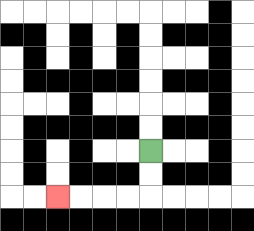{'start': '[6, 6]', 'end': '[2, 8]', 'path_directions': 'D,D,L,L,L,L', 'path_coordinates': '[[6, 6], [6, 7], [6, 8], [5, 8], [4, 8], [3, 8], [2, 8]]'}